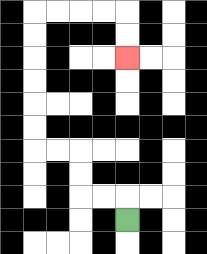{'start': '[5, 9]', 'end': '[5, 2]', 'path_directions': 'U,L,L,U,U,L,L,U,U,U,U,U,U,R,R,R,R,D,D', 'path_coordinates': '[[5, 9], [5, 8], [4, 8], [3, 8], [3, 7], [3, 6], [2, 6], [1, 6], [1, 5], [1, 4], [1, 3], [1, 2], [1, 1], [1, 0], [2, 0], [3, 0], [4, 0], [5, 0], [5, 1], [5, 2]]'}